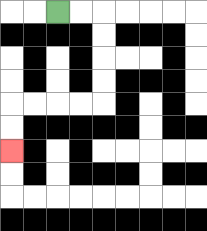{'start': '[2, 0]', 'end': '[0, 6]', 'path_directions': 'R,R,D,D,D,D,L,L,L,L,D,D', 'path_coordinates': '[[2, 0], [3, 0], [4, 0], [4, 1], [4, 2], [4, 3], [4, 4], [3, 4], [2, 4], [1, 4], [0, 4], [0, 5], [0, 6]]'}